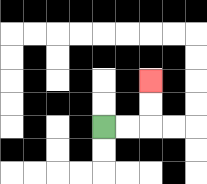{'start': '[4, 5]', 'end': '[6, 3]', 'path_directions': 'R,R,U,U', 'path_coordinates': '[[4, 5], [5, 5], [6, 5], [6, 4], [6, 3]]'}